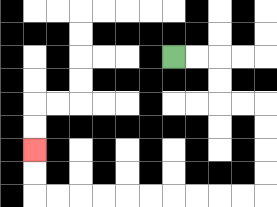{'start': '[7, 2]', 'end': '[1, 6]', 'path_directions': 'R,R,D,D,R,R,D,D,D,D,L,L,L,L,L,L,L,L,L,L,U,U', 'path_coordinates': '[[7, 2], [8, 2], [9, 2], [9, 3], [9, 4], [10, 4], [11, 4], [11, 5], [11, 6], [11, 7], [11, 8], [10, 8], [9, 8], [8, 8], [7, 8], [6, 8], [5, 8], [4, 8], [3, 8], [2, 8], [1, 8], [1, 7], [1, 6]]'}